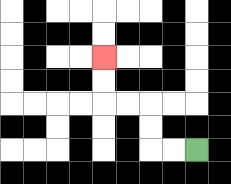{'start': '[8, 6]', 'end': '[4, 2]', 'path_directions': 'L,L,U,U,L,L,U,U', 'path_coordinates': '[[8, 6], [7, 6], [6, 6], [6, 5], [6, 4], [5, 4], [4, 4], [4, 3], [4, 2]]'}